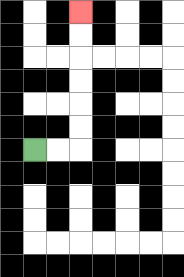{'start': '[1, 6]', 'end': '[3, 0]', 'path_directions': 'R,R,U,U,U,U,U,U', 'path_coordinates': '[[1, 6], [2, 6], [3, 6], [3, 5], [3, 4], [3, 3], [3, 2], [3, 1], [3, 0]]'}